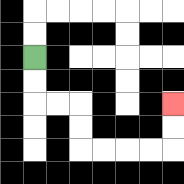{'start': '[1, 2]', 'end': '[7, 4]', 'path_directions': 'D,D,R,R,D,D,R,R,R,R,U,U', 'path_coordinates': '[[1, 2], [1, 3], [1, 4], [2, 4], [3, 4], [3, 5], [3, 6], [4, 6], [5, 6], [6, 6], [7, 6], [7, 5], [7, 4]]'}